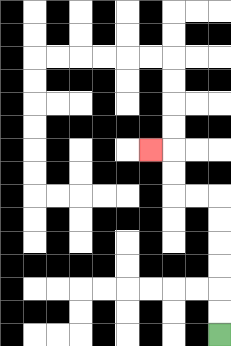{'start': '[9, 14]', 'end': '[6, 6]', 'path_directions': 'U,U,U,U,U,U,L,L,U,U,L', 'path_coordinates': '[[9, 14], [9, 13], [9, 12], [9, 11], [9, 10], [9, 9], [9, 8], [8, 8], [7, 8], [7, 7], [7, 6], [6, 6]]'}